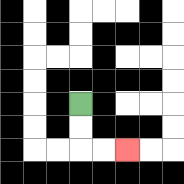{'start': '[3, 4]', 'end': '[5, 6]', 'path_directions': 'D,D,R,R', 'path_coordinates': '[[3, 4], [3, 5], [3, 6], [4, 6], [5, 6]]'}